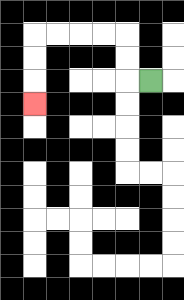{'start': '[6, 3]', 'end': '[1, 4]', 'path_directions': 'L,U,U,L,L,L,L,D,D,D', 'path_coordinates': '[[6, 3], [5, 3], [5, 2], [5, 1], [4, 1], [3, 1], [2, 1], [1, 1], [1, 2], [1, 3], [1, 4]]'}